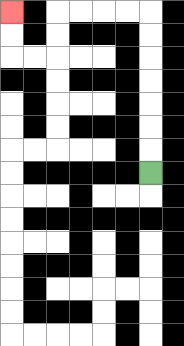{'start': '[6, 7]', 'end': '[0, 0]', 'path_directions': 'U,U,U,U,U,U,U,L,L,L,L,D,D,L,L,U,U', 'path_coordinates': '[[6, 7], [6, 6], [6, 5], [6, 4], [6, 3], [6, 2], [6, 1], [6, 0], [5, 0], [4, 0], [3, 0], [2, 0], [2, 1], [2, 2], [1, 2], [0, 2], [0, 1], [0, 0]]'}